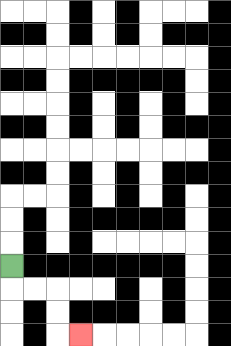{'start': '[0, 11]', 'end': '[3, 14]', 'path_directions': 'D,R,R,D,D,R', 'path_coordinates': '[[0, 11], [0, 12], [1, 12], [2, 12], [2, 13], [2, 14], [3, 14]]'}